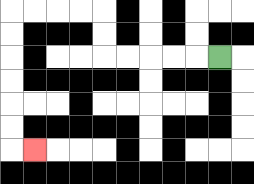{'start': '[9, 2]', 'end': '[1, 6]', 'path_directions': 'L,L,L,L,L,U,U,L,L,L,L,D,D,D,D,D,D,R', 'path_coordinates': '[[9, 2], [8, 2], [7, 2], [6, 2], [5, 2], [4, 2], [4, 1], [4, 0], [3, 0], [2, 0], [1, 0], [0, 0], [0, 1], [0, 2], [0, 3], [0, 4], [0, 5], [0, 6], [1, 6]]'}